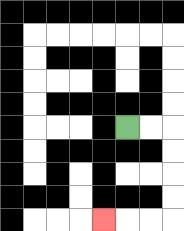{'start': '[5, 5]', 'end': '[4, 9]', 'path_directions': 'R,R,D,D,D,D,L,L,L', 'path_coordinates': '[[5, 5], [6, 5], [7, 5], [7, 6], [7, 7], [7, 8], [7, 9], [6, 9], [5, 9], [4, 9]]'}